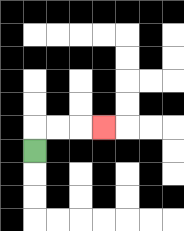{'start': '[1, 6]', 'end': '[4, 5]', 'path_directions': 'U,R,R,R', 'path_coordinates': '[[1, 6], [1, 5], [2, 5], [3, 5], [4, 5]]'}